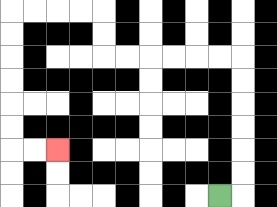{'start': '[9, 8]', 'end': '[2, 6]', 'path_directions': 'R,U,U,U,U,U,U,L,L,L,L,L,L,U,U,L,L,L,L,D,D,D,D,D,D,R,R', 'path_coordinates': '[[9, 8], [10, 8], [10, 7], [10, 6], [10, 5], [10, 4], [10, 3], [10, 2], [9, 2], [8, 2], [7, 2], [6, 2], [5, 2], [4, 2], [4, 1], [4, 0], [3, 0], [2, 0], [1, 0], [0, 0], [0, 1], [0, 2], [0, 3], [0, 4], [0, 5], [0, 6], [1, 6], [2, 6]]'}